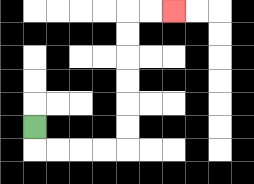{'start': '[1, 5]', 'end': '[7, 0]', 'path_directions': 'D,R,R,R,R,U,U,U,U,U,U,R,R', 'path_coordinates': '[[1, 5], [1, 6], [2, 6], [3, 6], [4, 6], [5, 6], [5, 5], [5, 4], [5, 3], [5, 2], [5, 1], [5, 0], [6, 0], [7, 0]]'}